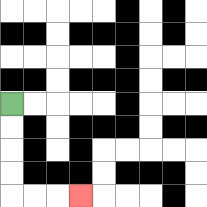{'start': '[0, 4]', 'end': '[3, 8]', 'path_directions': 'D,D,D,D,R,R,R', 'path_coordinates': '[[0, 4], [0, 5], [0, 6], [0, 7], [0, 8], [1, 8], [2, 8], [3, 8]]'}